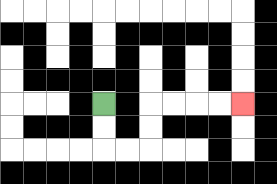{'start': '[4, 4]', 'end': '[10, 4]', 'path_directions': 'D,D,R,R,U,U,R,R,R,R', 'path_coordinates': '[[4, 4], [4, 5], [4, 6], [5, 6], [6, 6], [6, 5], [6, 4], [7, 4], [8, 4], [9, 4], [10, 4]]'}